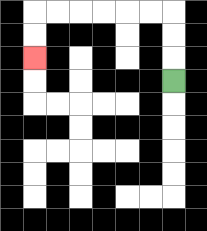{'start': '[7, 3]', 'end': '[1, 2]', 'path_directions': 'U,U,U,L,L,L,L,L,L,D,D', 'path_coordinates': '[[7, 3], [7, 2], [7, 1], [7, 0], [6, 0], [5, 0], [4, 0], [3, 0], [2, 0], [1, 0], [1, 1], [1, 2]]'}